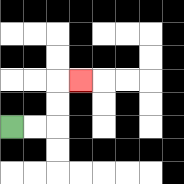{'start': '[0, 5]', 'end': '[3, 3]', 'path_directions': 'R,R,U,U,R', 'path_coordinates': '[[0, 5], [1, 5], [2, 5], [2, 4], [2, 3], [3, 3]]'}